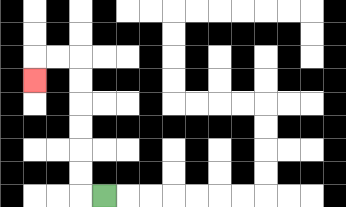{'start': '[4, 8]', 'end': '[1, 3]', 'path_directions': 'L,U,U,U,U,U,U,L,L,D', 'path_coordinates': '[[4, 8], [3, 8], [3, 7], [3, 6], [3, 5], [3, 4], [3, 3], [3, 2], [2, 2], [1, 2], [1, 3]]'}